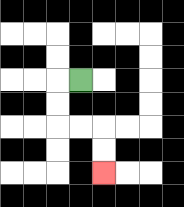{'start': '[3, 3]', 'end': '[4, 7]', 'path_directions': 'L,D,D,R,R,D,D', 'path_coordinates': '[[3, 3], [2, 3], [2, 4], [2, 5], [3, 5], [4, 5], [4, 6], [4, 7]]'}